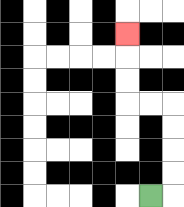{'start': '[6, 8]', 'end': '[5, 1]', 'path_directions': 'R,U,U,U,U,L,L,U,U,U', 'path_coordinates': '[[6, 8], [7, 8], [7, 7], [7, 6], [7, 5], [7, 4], [6, 4], [5, 4], [5, 3], [5, 2], [5, 1]]'}